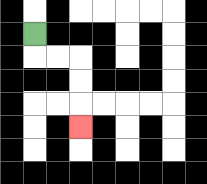{'start': '[1, 1]', 'end': '[3, 5]', 'path_directions': 'D,R,R,D,D,D', 'path_coordinates': '[[1, 1], [1, 2], [2, 2], [3, 2], [3, 3], [3, 4], [3, 5]]'}